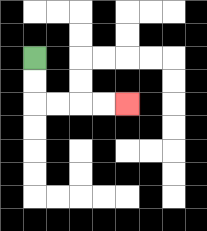{'start': '[1, 2]', 'end': '[5, 4]', 'path_directions': 'D,D,R,R,R,R', 'path_coordinates': '[[1, 2], [1, 3], [1, 4], [2, 4], [3, 4], [4, 4], [5, 4]]'}